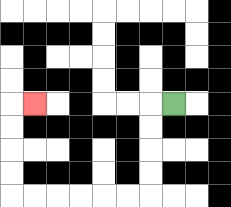{'start': '[7, 4]', 'end': '[1, 4]', 'path_directions': 'L,D,D,D,D,L,L,L,L,L,L,U,U,U,U,R', 'path_coordinates': '[[7, 4], [6, 4], [6, 5], [6, 6], [6, 7], [6, 8], [5, 8], [4, 8], [3, 8], [2, 8], [1, 8], [0, 8], [0, 7], [0, 6], [0, 5], [0, 4], [1, 4]]'}